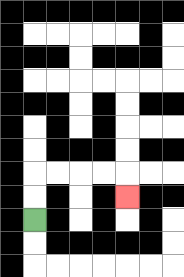{'start': '[1, 9]', 'end': '[5, 8]', 'path_directions': 'U,U,R,R,R,R,D', 'path_coordinates': '[[1, 9], [1, 8], [1, 7], [2, 7], [3, 7], [4, 7], [5, 7], [5, 8]]'}